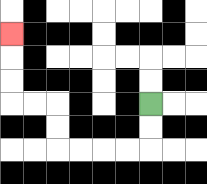{'start': '[6, 4]', 'end': '[0, 1]', 'path_directions': 'D,D,L,L,L,L,U,U,L,L,U,U,U', 'path_coordinates': '[[6, 4], [6, 5], [6, 6], [5, 6], [4, 6], [3, 6], [2, 6], [2, 5], [2, 4], [1, 4], [0, 4], [0, 3], [0, 2], [0, 1]]'}